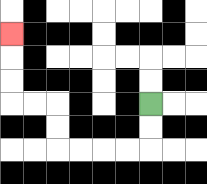{'start': '[6, 4]', 'end': '[0, 1]', 'path_directions': 'D,D,L,L,L,L,U,U,L,L,U,U,U', 'path_coordinates': '[[6, 4], [6, 5], [6, 6], [5, 6], [4, 6], [3, 6], [2, 6], [2, 5], [2, 4], [1, 4], [0, 4], [0, 3], [0, 2], [0, 1]]'}